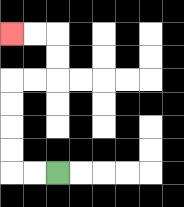{'start': '[2, 7]', 'end': '[0, 1]', 'path_directions': 'L,L,U,U,U,U,R,R,U,U,L,L', 'path_coordinates': '[[2, 7], [1, 7], [0, 7], [0, 6], [0, 5], [0, 4], [0, 3], [1, 3], [2, 3], [2, 2], [2, 1], [1, 1], [0, 1]]'}